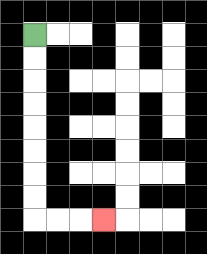{'start': '[1, 1]', 'end': '[4, 9]', 'path_directions': 'D,D,D,D,D,D,D,D,R,R,R', 'path_coordinates': '[[1, 1], [1, 2], [1, 3], [1, 4], [1, 5], [1, 6], [1, 7], [1, 8], [1, 9], [2, 9], [3, 9], [4, 9]]'}